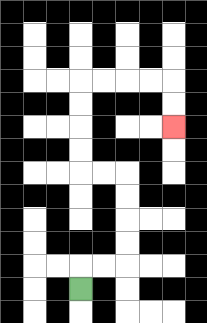{'start': '[3, 12]', 'end': '[7, 5]', 'path_directions': 'U,R,R,U,U,U,U,L,L,U,U,U,U,R,R,R,R,D,D', 'path_coordinates': '[[3, 12], [3, 11], [4, 11], [5, 11], [5, 10], [5, 9], [5, 8], [5, 7], [4, 7], [3, 7], [3, 6], [3, 5], [3, 4], [3, 3], [4, 3], [5, 3], [6, 3], [7, 3], [7, 4], [7, 5]]'}